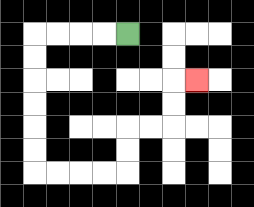{'start': '[5, 1]', 'end': '[8, 3]', 'path_directions': 'L,L,L,L,D,D,D,D,D,D,R,R,R,R,U,U,R,R,U,U,R', 'path_coordinates': '[[5, 1], [4, 1], [3, 1], [2, 1], [1, 1], [1, 2], [1, 3], [1, 4], [1, 5], [1, 6], [1, 7], [2, 7], [3, 7], [4, 7], [5, 7], [5, 6], [5, 5], [6, 5], [7, 5], [7, 4], [7, 3], [8, 3]]'}